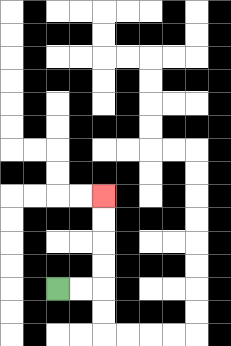{'start': '[2, 12]', 'end': '[4, 8]', 'path_directions': 'R,R,U,U,U,U', 'path_coordinates': '[[2, 12], [3, 12], [4, 12], [4, 11], [4, 10], [4, 9], [4, 8]]'}